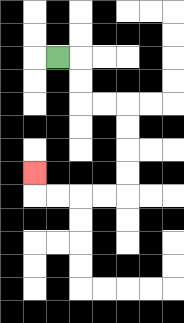{'start': '[2, 2]', 'end': '[1, 7]', 'path_directions': 'R,D,D,R,R,D,D,D,D,L,L,L,L,U', 'path_coordinates': '[[2, 2], [3, 2], [3, 3], [3, 4], [4, 4], [5, 4], [5, 5], [5, 6], [5, 7], [5, 8], [4, 8], [3, 8], [2, 8], [1, 8], [1, 7]]'}